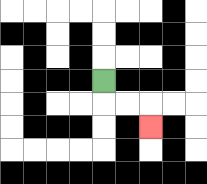{'start': '[4, 3]', 'end': '[6, 5]', 'path_directions': 'D,R,R,D', 'path_coordinates': '[[4, 3], [4, 4], [5, 4], [6, 4], [6, 5]]'}